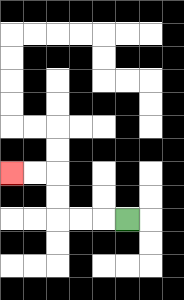{'start': '[5, 9]', 'end': '[0, 7]', 'path_directions': 'L,L,L,U,U,L,L', 'path_coordinates': '[[5, 9], [4, 9], [3, 9], [2, 9], [2, 8], [2, 7], [1, 7], [0, 7]]'}